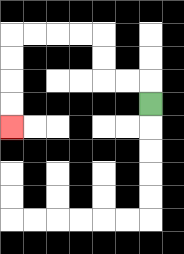{'start': '[6, 4]', 'end': '[0, 5]', 'path_directions': 'U,L,L,U,U,L,L,L,L,D,D,D,D', 'path_coordinates': '[[6, 4], [6, 3], [5, 3], [4, 3], [4, 2], [4, 1], [3, 1], [2, 1], [1, 1], [0, 1], [0, 2], [0, 3], [0, 4], [0, 5]]'}